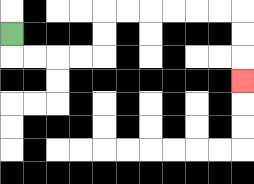{'start': '[0, 1]', 'end': '[10, 3]', 'path_directions': 'D,R,R,R,R,U,U,R,R,R,R,R,R,D,D,D', 'path_coordinates': '[[0, 1], [0, 2], [1, 2], [2, 2], [3, 2], [4, 2], [4, 1], [4, 0], [5, 0], [6, 0], [7, 0], [8, 0], [9, 0], [10, 0], [10, 1], [10, 2], [10, 3]]'}